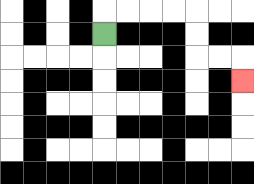{'start': '[4, 1]', 'end': '[10, 3]', 'path_directions': 'U,R,R,R,R,D,D,R,R,D', 'path_coordinates': '[[4, 1], [4, 0], [5, 0], [6, 0], [7, 0], [8, 0], [8, 1], [8, 2], [9, 2], [10, 2], [10, 3]]'}